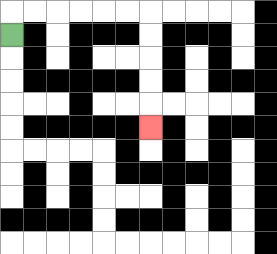{'start': '[0, 1]', 'end': '[6, 5]', 'path_directions': 'U,R,R,R,R,R,R,D,D,D,D,D', 'path_coordinates': '[[0, 1], [0, 0], [1, 0], [2, 0], [3, 0], [4, 0], [5, 0], [6, 0], [6, 1], [6, 2], [6, 3], [6, 4], [6, 5]]'}